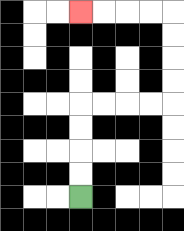{'start': '[3, 8]', 'end': '[3, 0]', 'path_directions': 'U,U,U,U,R,R,R,R,U,U,U,U,L,L,L,L', 'path_coordinates': '[[3, 8], [3, 7], [3, 6], [3, 5], [3, 4], [4, 4], [5, 4], [6, 4], [7, 4], [7, 3], [7, 2], [7, 1], [7, 0], [6, 0], [5, 0], [4, 0], [3, 0]]'}